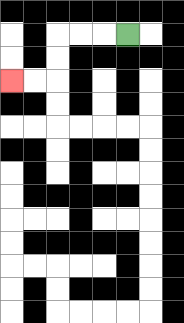{'start': '[5, 1]', 'end': '[0, 3]', 'path_directions': 'L,L,L,D,D,L,L', 'path_coordinates': '[[5, 1], [4, 1], [3, 1], [2, 1], [2, 2], [2, 3], [1, 3], [0, 3]]'}